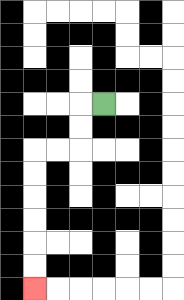{'start': '[4, 4]', 'end': '[1, 12]', 'path_directions': 'L,D,D,L,L,D,D,D,D,D,D', 'path_coordinates': '[[4, 4], [3, 4], [3, 5], [3, 6], [2, 6], [1, 6], [1, 7], [1, 8], [1, 9], [1, 10], [1, 11], [1, 12]]'}